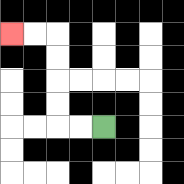{'start': '[4, 5]', 'end': '[0, 1]', 'path_directions': 'L,L,U,U,U,U,L,L', 'path_coordinates': '[[4, 5], [3, 5], [2, 5], [2, 4], [2, 3], [2, 2], [2, 1], [1, 1], [0, 1]]'}